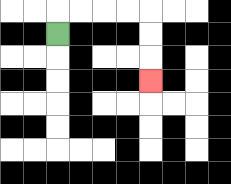{'start': '[2, 1]', 'end': '[6, 3]', 'path_directions': 'U,R,R,R,R,D,D,D', 'path_coordinates': '[[2, 1], [2, 0], [3, 0], [4, 0], [5, 0], [6, 0], [6, 1], [6, 2], [6, 3]]'}